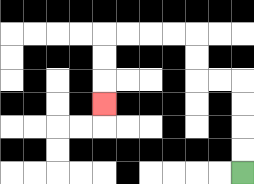{'start': '[10, 7]', 'end': '[4, 4]', 'path_directions': 'U,U,U,U,L,L,U,U,L,L,L,L,D,D,D', 'path_coordinates': '[[10, 7], [10, 6], [10, 5], [10, 4], [10, 3], [9, 3], [8, 3], [8, 2], [8, 1], [7, 1], [6, 1], [5, 1], [4, 1], [4, 2], [4, 3], [4, 4]]'}